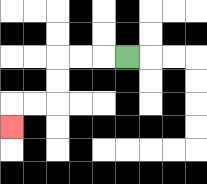{'start': '[5, 2]', 'end': '[0, 5]', 'path_directions': 'L,L,L,D,D,L,L,D', 'path_coordinates': '[[5, 2], [4, 2], [3, 2], [2, 2], [2, 3], [2, 4], [1, 4], [0, 4], [0, 5]]'}